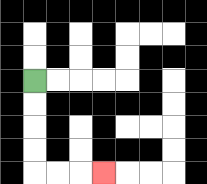{'start': '[1, 3]', 'end': '[4, 7]', 'path_directions': 'D,D,D,D,R,R,R', 'path_coordinates': '[[1, 3], [1, 4], [1, 5], [1, 6], [1, 7], [2, 7], [3, 7], [4, 7]]'}